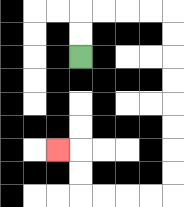{'start': '[3, 2]', 'end': '[2, 6]', 'path_directions': 'U,U,R,R,R,R,D,D,D,D,D,D,D,D,L,L,L,L,U,U,L', 'path_coordinates': '[[3, 2], [3, 1], [3, 0], [4, 0], [5, 0], [6, 0], [7, 0], [7, 1], [7, 2], [7, 3], [7, 4], [7, 5], [7, 6], [7, 7], [7, 8], [6, 8], [5, 8], [4, 8], [3, 8], [3, 7], [3, 6], [2, 6]]'}